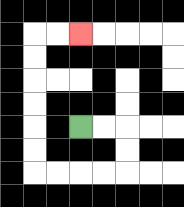{'start': '[3, 5]', 'end': '[3, 1]', 'path_directions': 'R,R,D,D,L,L,L,L,U,U,U,U,U,U,R,R', 'path_coordinates': '[[3, 5], [4, 5], [5, 5], [5, 6], [5, 7], [4, 7], [3, 7], [2, 7], [1, 7], [1, 6], [1, 5], [1, 4], [1, 3], [1, 2], [1, 1], [2, 1], [3, 1]]'}